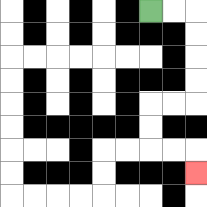{'start': '[6, 0]', 'end': '[8, 7]', 'path_directions': 'R,R,D,D,D,D,L,L,D,D,R,R,D', 'path_coordinates': '[[6, 0], [7, 0], [8, 0], [8, 1], [8, 2], [8, 3], [8, 4], [7, 4], [6, 4], [6, 5], [6, 6], [7, 6], [8, 6], [8, 7]]'}